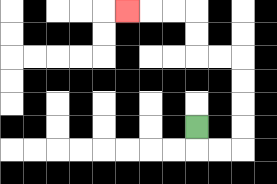{'start': '[8, 5]', 'end': '[5, 0]', 'path_directions': 'D,R,R,U,U,U,U,L,L,U,U,L,L,L', 'path_coordinates': '[[8, 5], [8, 6], [9, 6], [10, 6], [10, 5], [10, 4], [10, 3], [10, 2], [9, 2], [8, 2], [8, 1], [8, 0], [7, 0], [6, 0], [5, 0]]'}